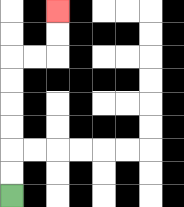{'start': '[0, 8]', 'end': '[2, 0]', 'path_directions': 'U,U,U,U,U,U,R,R,U,U', 'path_coordinates': '[[0, 8], [0, 7], [0, 6], [0, 5], [0, 4], [0, 3], [0, 2], [1, 2], [2, 2], [2, 1], [2, 0]]'}